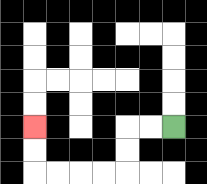{'start': '[7, 5]', 'end': '[1, 5]', 'path_directions': 'L,L,D,D,L,L,L,L,U,U', 'path_coordinates': '[[7, 5], [6, 5], [5, 5], [5, 6], [5, 7], [4, 7], [3, 7], [2, 7], [1, 7], [1, 6], [1, 5]]'}